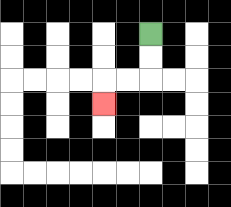{'start': '[6, 1]', 'end': '[4, 4]', 'path_directions': 'D,D,L,L,D', 'path_coordinates': '[[6, 1], [6, 2], [6, 3], [5, 3], [4, 3], [4, 4]]'}